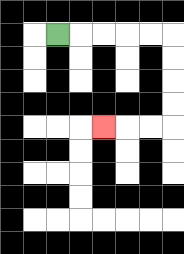{'start': '[2, 1]', 'end': '[4, 5]', 'path_directions': 'R,R,R,R,R,D,D,D,D,L,L,L', 'path_coordinates': '[[2, 1], [3, 1], [4, 1], [5, 1], [6, 1], [7, 1], [7, 2], [7, 3], [7, 4], [7, 5], [6, 5], [5, 5], [4, 5]]'}